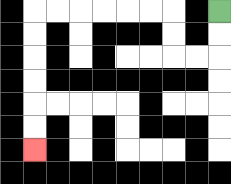{'start': '[9, 0]', 'end': '[1, 6]', 'path_directions': 'D,D,L,L,U,U,L,L,L,L,L,L,D,D,D,D,D,D', 'path_coordinates': '[[9, 0], [9, 1], [9, 2], [8, 2], [7, 2], [7, 1], [7, 0], [6, 0], [5, 0], [4, 0], [3, 0], [2, 0], [1, 0], [1, 1], [1, 2], [1, 3], [1, 4], [1, 5], [1, 6]]'}